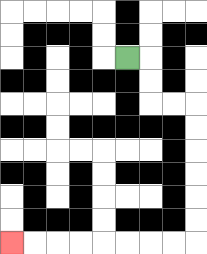{'start': '[5, 2]', 'end': '[0, 10]', 'path_directions': 'R,D,D,R,R,D,D,D,D,D,D,L,L,L,L,L,L,L,L', 'path_coordinates': '[[5, 2], [6, 2], [6, 3], [6, 4], [7, 4], [8, 4], [8, 5], [8, 6], [8, 7], [8, 8], [8, 9], [8, 10], [7, 10], [6, 10], [5, 10], [4, 10], [3, 10], [2, 10], [1, 10], [0, 10]]'}